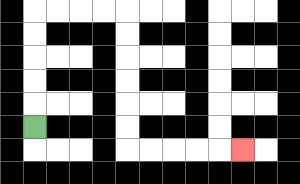{'start': '[1, 5]', 'end': '[10, 6]', 'path_directions': 'U,U,U,U,U,R,R,R,R,D,D,D,D,D,D,R,R,R,R,R', 'path_coordinates': '[[1, 5], [1, 4], [1, 3], [1, 2], [1, 1], [1, 0], [2, 0], [3, 0], [4, 0], [5, 0], [5, 1], [5, 2], [5, 3], [5, 4], [5, 5], [5, 6], [6, 6], [7, 6], [8, 6], [9, 6], [10, 6]]'}